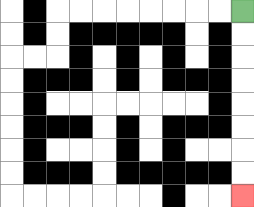{'start': '[10, 0]', 'end': '[10, 8]', 'path_directions': 'D,D,D,D,D,D,D,D', 'path_coordinates': '[[10, 0], [10, 1], [10, 2], [10, 3], [10, 4], [10, 5], [10, 6], [10, 7], [10, 8]]'}